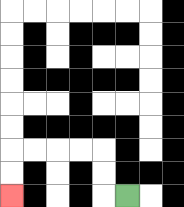{'start': '[5, 8]', 'end': '[0, 8]', 'path_directions': 'L,U,U,L,L,L,L,D,D', 'path_coordinates': '[[5, 8], [4, 8], [4, 7], [4, 6], [3, 6], [2, 6], [1, 6], [0, 6], [0, 7], [0, 8]]'}